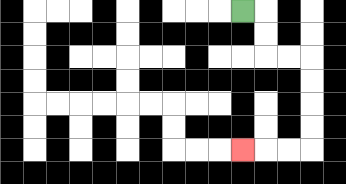{'start': '[10, 0]', 'end': '[10, 6]', 'path_directions': 'R,D,D,R,R,D,D,D,D,L,L,L', 'path_coordinates': '[[10, 0], [11, 0], [11, 1], [11, 2], [12, 2], [13, 2], [13, 3], [13, 4], [13, 5], [13, 6], [12, 6], [11, 6], [10, 6]]'}